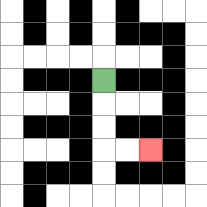{'start': '[4, 3]', 'end': '[6, 6]', 'path_directions': 'D,D,D,R,R', 'path_coordinates': '[[4, 3], [4, 4], [4, 5], [4, 6], [5, 6], [6, 6]]'}